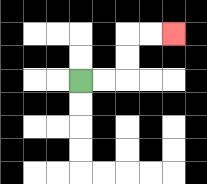{'start': '[3, 3]', 'end': '[7, 1]', 'path_directions': 'R,R,U,U,R,R', 'path_coordinates': '[[3, 3], [4, 3], [5, 3], [5, 2], [5, 1], [6, 1], [7, 1]]'}